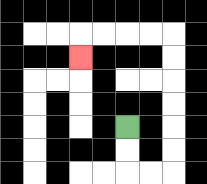{'start': '[5, 5]', 'end': '[3, 2]', 'path_directions': 'D,D,R,R,U,U,U,U,U,U,L,L,L,L,D', 'path_coordinates': '[[5, 5], [5, 6], [5, 7], [6, 7], [7, 7], [7, 6], [7, 5], [7, 4], [7, 3], [7, 2], [7, 1], [6, 1], [5, 1], [4, 1], [3, 1], [3, 2]]'}